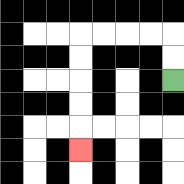{'start': '[7, 3]', 'end': '[3, 6]', 'path_directions': 'U,U,L,L,L,L,D,D,D,D,D', 'path_coordinates': '[[7, 3], [7, 2], [7, 1], [6, 1], [5, 1], [4, 1], [3, 1], [3, 2], [3, 3], [3, 4], [3, 5], [3, 6]]'}